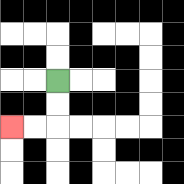{'start': '[2, 3]', 'end': '[0, 5]', 'path_directions': 'D,D,L,L', 'path_coordinates': '[[2, 3], [2, 4], [2, 5], [1, 5], [0, 5]]'}